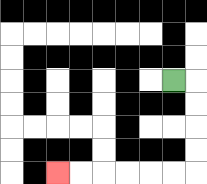{'start': '[7, 3]', 'end': '[2, 7]', 'path_directions': 'R,D,D,D,D,L,L,L,L,L,L', 'path_coordinates': '[[7, 3], [8, 3], [8, 4], [8, 5], [8, 6], [8, 7], [7, 7], [6, 7], [5, 7], [4, 7], [3, 7], [2, 7]]'}